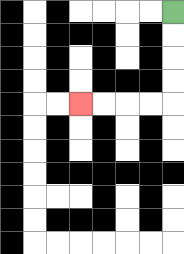{'start': '[7, 0]', 'end': '[3, 4]', 'path_directions': 'D,D,D,D,L,L,L,L', 'path_coordinates': '[[7, 0], [7, 1], [7, 2], [7, 3], [7, 4], [6, 4], [5, 4], [4, 4], [3, 4]]'}